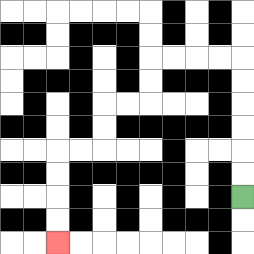{'start': '[10, 8]', 'end': '[2, 10]', 'path_directions': 'U,U,U,U,U,U,L,L,L,L,D,D,L,L,D,D,L,L,D,D,D,D', 'path_coordinates': '[[10, 8], [10, 7], [10, 6], [10, 5], [10, 4], [10, 3], [10, 2], [9, 2], [8, 2], [7, 2], [6, 2], [6, 3], [6, 4], [5, 4], [4, 4], [4, 5], [4, 6], [3, 6], [2, 6], [2, 7], [2, 8], [2, 9], [2, 10]]'}